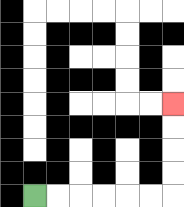{'start': '[1, 8]', 'end': '[7, 4]', 'path_directions': 'R,R,R,R,R,R,U,U,U,U', 'path_coordinates': '[[1, 8], [2, 8], [3, 8], [4, 8], [5, 8], [6, 8], [7, 8], [7, 7], [7, 6], [7, 5], [7, 4]]'}